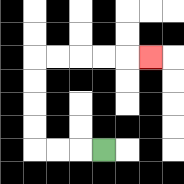{'start': '[4, 6]', 'end': '[6, 2]', 'path_directions': 'L,L,L,U,U,U,U,R,R,R,R,R', 'path_coordinates': '[[4, 6], [3, 6], [2, 6], [1, 6], [1, 5], [1, 4], [1, 3], [1, 2], [2, 2], [3, 2], [4, 2], [5, 2], [6, 2]]'}